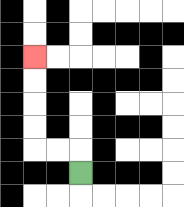{'start': '[3, 7]', 'end': '[1, 2]', 'path_directions': 'U,L,L,U,U,U,U', 'path_coordinates': '[[3, 7], [3, 6], [2, 6], [1, 6], [1, 5], [1, 4], [1, 3], [1, 2]]'}